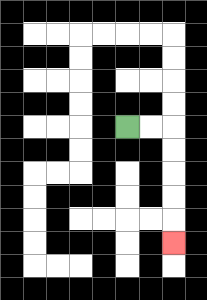{'start': '[5, 5]', 'end': '[7, 10]', 'path_directions': 'R,R,D,D,D,D,D', 'path_coordinates': '[[5, 5], [6, 5], [7, 5], [7, 6], [7, 7], [7, 8], [7, 9], [7, 10]]'}